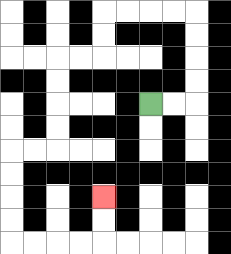{'start': '[6, 4]', 'end': '[4, 8]', 'path_directions': 'R,R,U,U,U,U,L,L,L,L,D,D,L,L,D,D,D,D,L,L,D,D,D,D,R,R,R,R,U,U', 'path_coordinates': '[[6, 4], [7, 4], [8, 4], [8, 3], [8, 2], [8, 1], [8, 0], [7, 0], [6, 0], [5, 0], [4, 0], [4, 1], [4, 2], [3, 2], [2, 2], [2, 3], [2, 4], [2, 5], [2, 6], [1, 6], [0, 6], [0, 7], [0, 8], [0, 9], [0, 10], [1, 10], [2, 10], [3, 10], [4, 10], [4, 9], [4, 8]]'}